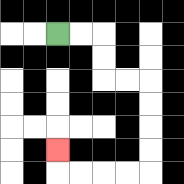{'start': '[2, 1]', 'end': '[2, 6]', 'path_directions': 'R,R,D,D,R,R,D,D,D,D,L,L,L,L,U', 'path_coordinates': '[[2, 1], [3, 1], [4, 1], [4, 2], [4, 3], [5, 3], [6, 3], [6, 4], [6, 5], [6, 6], [6, 7], [5, 7], [4, 7], [3, 7], [2, 7], [2, 6]]'}